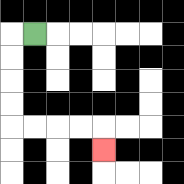{'start': '[1, 1]', 'end': '[4, 6]', 'path_directions': 'L,D,D,D,D,R,R,R,R,D', 'path_coordinates': '[[1, 1], [0, 1], [0, 2], [0, 3], [0, 4], [0, 5], [1, 5], [2, 5], [3, 5], [4, 5], [4, 6]]'}